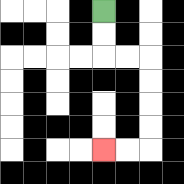{'start': '[4, 0]', 'end': '[4, 6]', 'path_directions': 'D,D,R,R,D,D,D,D,L,L', 'path_coordinates': '[[4, 0], [4, 1], [4, 2], [5, 2], [6, 2], [6, 3], [6, 4], [6, 5], [6, 6], [5, 6], [4, 6]]'}